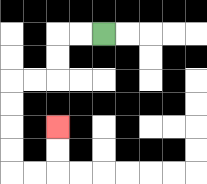{'start': '[4, 1]', 'end': '[2, 5]', 'path_directions': 'L,L,D,D,L,L,D,D,D,D,R,R,U,U', 'path_coordinates': '[[4, 1], [3, 1], [2, 1], [2, 2], [2, 3], [1, 3], [0, 3], [0, 4], [0, 5], [0, 6], [0, 7], [1, 7], [2, 7], [2, 6], [2, 5]]'}